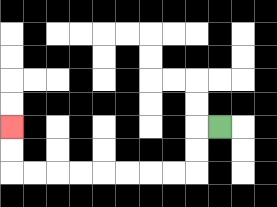{'start': '[9, 5]', 'end': '[0, 5]', 'path_directions': 'L,D,D,L,L,L,L,L,L,L,L,U,U', 'path_coordinates': '[[9, 5], [8, 5], [8, 6], [8, 7], [7, 7], [6, 7], [5, 7], [4, 7], [3, 7], [2, 7], [1, 7], [0, 7], [0, 6], [0, 5]]'}